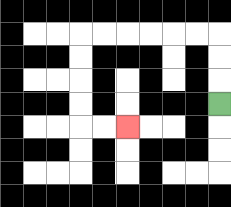{'start': '[9, 4]', 'end': '[5, 5]', 'path_directions': 'U,U,U,L,L,L,L,L,L,D,D,D,D,R,R', 'path_coordinates': '[[9, 4], [9, 3], [9, 2], [9, 1], [8, 1], [7, 1], [6, 1], [5, 1], [4, 1], [3, 1], [3, 2], [3, 3], [3, 4], [3, 5], [4, 5], [5, 5]]'}